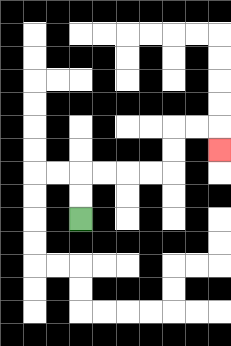{'start': '[3, 9]', 'end': '[9, 6]', 'path_directions': 'U,U,R,R,R,R,U,U,R,R,D', 'path_coordinates': '[[3, 9], [3, 8], [3, 7], [4, 7], [5, 7], [6, 7], [7, 7], [7, 6], [7, 5], [8, 5], [9, 5], [9, 6]]'}